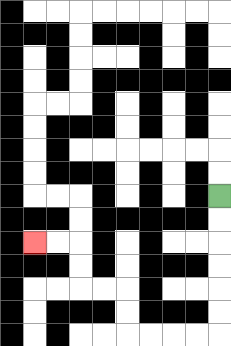{'start': '[9, 8]', 'end': '[1, 10]', 'path_directions': 'D,D,D,D,D,D,L,L,L,L,U,U,L,L,U,U,L,L', 'path_coordinates': '[[9, 8], [9, 9], [9, 10], [9, 11], [9, 12], [9, 13], [9, 14], [8, 14], [7, 14], [6, 14], [5, 14], [5, 13], [5, 12], [4, 12], [3, 12], [3, 11], [3, 10], [2, 10], [1, 10]]'}